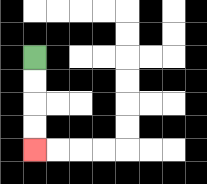{'start': '[1, 2]', 'end': '[1, 6]', 'path_directions': 'D,D,D,D', 'path_coordinates': '[[1, 2], [1, 3], [1, 4], [1, 5], [1, 6]]'}